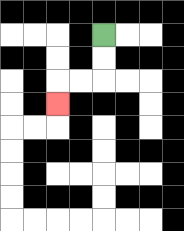{'start': '[4, 1]', 'end': '[2, 4]', 'path_directions': 'D,D,L,L,D', 'path_coordinates': '[[4, 1], [4, 2], [4, 3], [3, 3], [2, 3], [2, 4]]'}